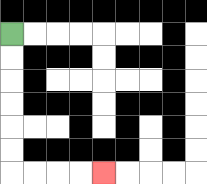{'start': '[0, 1]', 'end': '[4, 7]', 'path_directions': 'D,D,D,D,D,D,R,R,R,R', 'path_coordinates': '[[0, 1], [0, 2], [0, 3], [0, 4], [0, 5], [0, 6], [0, 7], [1, 7], [2, 7], [3, 7], [4, 7]]'}